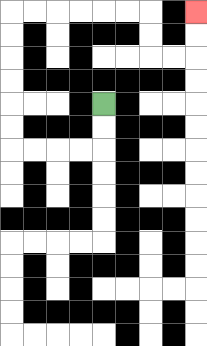{'start': '[4, 4]', 'end': '[8, 0]', 'path_directions': 'D,D,L,L,L,L,U,U,U,U,U,U,R,R,R,R,R,R,D,D,R,R,U,U', 'path_coordinates': '[[4, 4], [4, 5], [4, 6], [3, 6], [2, 6], [1, 6], [0, 6], [0, 5], [0, 4], [0, 3], [0, 2], [0, 1], [0, 0], [1, 0], [2, 0], [3, 0], [4, 0], [5, 0], [6, 0], [6, 1], [6, 2], [7, 2], [8, 2], [8, 1], [8, 0]]'}